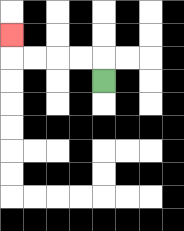{'start': '[4, 3]', 'end': '[0, 1]', 'path_directions': 'U,L,L,L,L,U', 'path_coordinates': '[[4, 3], [4, 2], [3, 2], [2, 2], [1, 2], [0, 2], [0, 1]]'}